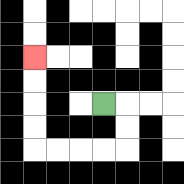{'start': '[4, 4]', 'end': '[1, 2]', 'path_directions': 'R,D,D,L,L,L,L,U,U,U,U', 'path_coordinates': '[[4, 4], [5, 4], [5, 5], [5, 6], [4, 6], [3, 6], [2, 6], [1, 6], [1, 5], [1, 4], [1, 3], [1, 2]]'}